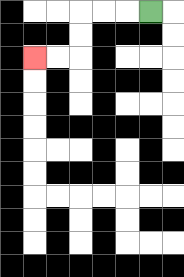{'start': '[6, 0]', 'end': '[1, 2]', 'path_directions': 'L,L,L,D,D,L,L', 'path_coordinates': '[[6, 0], [5, 0], [4, 0], [3, 0], [3, 1], [3, 2], [2, 2], [1, 2]]'}